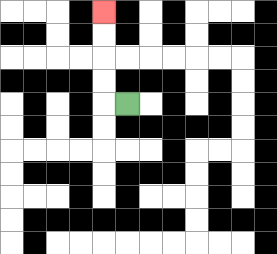{'start': '[5, 4]', 'end': '[4, 0]', 'path_directions': 'L,U,U,U,U', 'path_coordinates': '[[5, 4], [4, 4], [4, 3], [4, 2], [4, 1], [4, 0]]'}